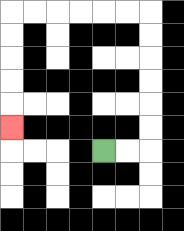{'start': '[4, 6]', 'end': '[0, 5]', 'path_directions': 'R,R,U,U,U,U,U,U,L,L,L,L,L,L,D,D,D,D,D', 'path_coordinates': '[[4, 6], [5, 6], [6, 6], [6, 5], [6, 4], [6, 3], [6, 2], [6, 1], [6, 0], [5, 0], [4, 0], [3, 0], [2, 0], [1, 0], [0, 0], [0, 1], [0, 2], [0, 3], [0, 4], [0, 5]]'}